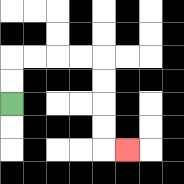{'start': '[0, 4]', 'end': '[5, 6]', 'path_directions': 'U,U,R,R,R,R,D,D,D,D,R', 'path_coordinates': '[[0, 4], [0, 3], [0, 2], [1, 2], [2, 2], [3, 2], [4, 2], [4, 3], [4, 4], [4, 5], [4, 6], [5, 6]]'}